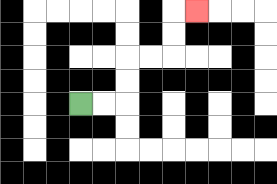{'start': '[3, 4]', 'end': '[8, 0]', 'path_directions': 'R,R,U,U,R,R,U,U,R', 'path_coordinates': '[[3, 4], [4, 4], [5, 4], [5, 3], [5, 2], [6, 2], [7, 2], [7, 1], [7, 0], [8, 0]]'}